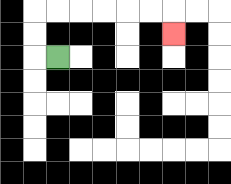{'start': '[2, 2]', 'end': '[7, 1]', 'path_directions': 'L,U,U,R,R,R,R,R,R,D', 'path_coordinates': '[[2, 2], [1, 2], [1, 1], [1, 0], [2, 0], [3, 0], [4, 0], [5, 0], [6, 0], [7, 0], [7, 1]]'}